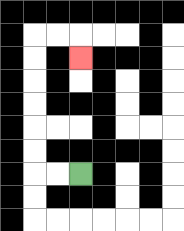{'start': '[3, 7]', 'end': '[3, 2]', 'path_directions': 'L,L,U,U,U,U,U,U,R,R,D', 'path_coordinates': '[[3, 7], [2, 7], [1, 7], [1, 6], [1, 5], [1, 4], [1, 3], [1, 2], [1, 1], [2, 1], [3, 1], [3, 2]]'}